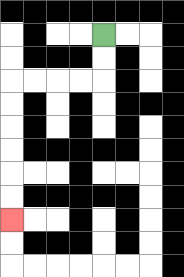{'start': '[4, 1]', 'end': '[0, 9]', 'path_directions': 'D,D,L,L,L,L,D,D,D,D,D,D', 'path_coordinates': '[[4, 1], [4, 2], [4, 3], [3, 3], [2, 3], [1, 3], [0, 3], [0, 4], [0, 5], [0, 6], [0, 7], [0, 8], [0, 9]]'}